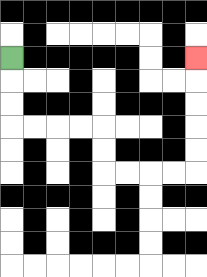{'start': '[0, 2]', 'end': '[8, 2]', 'path_directions': 'D,D,D,R,R,R,R,D,D,R,R,R,R,U,U,U,U,U', 'path_coordinates': '[[0, 2], [0, 3], [0, 4], [0, 5], [1, 5], [2, 5], [3, 5], [4, 5], [4, 6], [4, 7], [5, 7], [6, 7], [7, 7], [8, 7], [8, 6], [8, 5], [8, 4], [8, 3], [8, 2]]'}